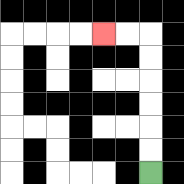{'start': '[6, 7]', 'end': '[4, 1]', 'path_directions': 'U,U,U,U,U,U,L,L', 'path_coordinates': '[[6, 7], [6, 6], [6, 5], [6, 4], [6, 3], [6, 2], [6, 1], [5, 1], [4, 1]]'}